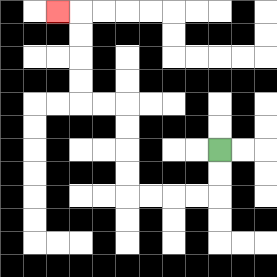{'start': '[9, 6]', 'end': '[2, 0]', 'path_directions': 'D,D,L,L,L,L,U,U,U,U,L,L,U,U,U,U,L', 'path_coordinates': '[[9, 6], [9, 7], [9, 8], [8, 8], [7, 8], [6, 8], [5, 8], [5, 7], [5, 6], [5, 5], [5, 4], [4, 4], [3, 4], [3, 3], [3, 2], [3, 1], [3, 0], [2, 0]]'}